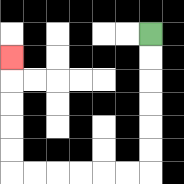{'start': '[6, 1]', 'end': '[0, 2]', 'path_directions': 'D,D,D,D,D,D,L,L,L,L,L,L,U,U,U,U,U', 'path_coordinates': '[[6, 1], [6, 2], [6, 3], [6, 4], [6, 5], [6, 6], [6, 7], [5, 7], [4, 7], [3, 7], [2, 7], [1, 7], [0, 7], [0, 6], [0, 5], [0, 4], [0, 3], [0, 2]]'}